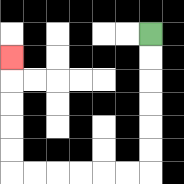{'start': '[6, 1]', 'end': '[0, 2]', 'path_directions': 'D,D,D,D,D,D,L,L,L,L,L,L,U,U,U,U,U', 'path_coordinates': '[[6, 1], [6, 2], [6, 3], [6, 4], [6, 5], [6, 6], [6, 7], [5, 7], [4, 7], [3, 7], [2, 7], [1, 7], [0, 7], [0, 6], [0, 5], [0, 4], [0, 3], [0, 2]]'}